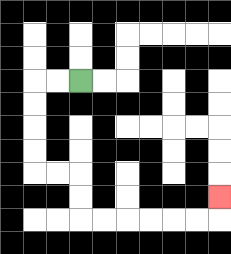{'start': '[3, 3]', 'end': '[9, 8]', 'path_directions': 'L,L,D,D,D,D,R,R,D,D,R,R,R,R,R,R,U', 'path_coordinates': '[[3, 3], [2, 3], [1, 3], [1, 4], [1, 5], [1, 6], [1, 7], [2, 7], [3, 7], [3, 8], [3, 9], [4, 9], [5, 9], [6, 9], [7, 9], [8, 9], [9, 9], [9, 8]]'}